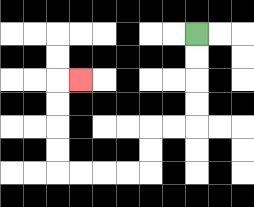{'start': '[8, 1]', 'end': '[3, 3]', 'path_directions': 'D,D,D,D,L,L,D,D,L,L,L,L,U,U,U,U,R', 'path_coordinates': '[[8, 1], [8, 2], [8, 3], [8, 4], [8, 5], [7, 5], [6, 5], [6, 6], [6, 7], [5, 7], [4, 7], [3, 7], [2, 7], [2, 6], [2, 5], [2, 4], [2, 3], [3, 3]]'}